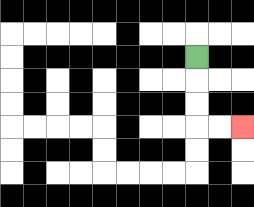{'start': '[8, 2]', 'end': '[10, 5]', 'path_directions': 'D,D,D,R,R', 'path_coordinates': '[[8, 2], [8, 3], [8, 4], [8, 5], [9, 5], [10, 5]]'}